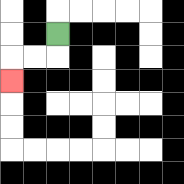{'start': '[2, 1]', 'end': '[0, 3]', 'path_directions': 'D,L,L,D', 'path_coordinates': '[[2, 1], [2, 2], [1, 2], [0, 2], [0, 3]]'}